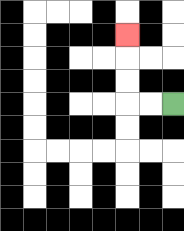{'start': '[7, 4]', 'end': '[5, 1]', 'path_directions': 'L,L,U,U,U', 'path_coordinates': '[[7, 4], [6, 4], [5, 4], [5, 3], [5, 2], [5, 1]]'}